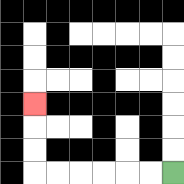{'start': '[7, 7]', 'end': '[1, 4]', 'path_directions': 'L,L,L,L,L,L,U,U,U', 'path_coordinates': '[[7, 7], [6, 7], [5, 7], [4, 7], [3, 7], [2, 7], [1, 7], [1, 6], [1, 5], [1, 4]]'}